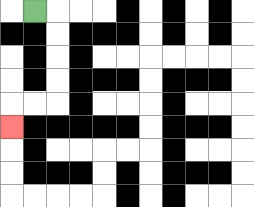{'start': '[1, 0]', 'end': '[0, 5]', 'path_directions': 'R,D,D,D,D,L,L,D', 'path_coordinates': '[[1, 0], [2, 0], [2, 1], [2, 2], [2, 3], [2, 4], [1, 4], [0, 4], [0, 5]]'}